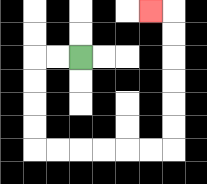{'start': '[3, 2]', 'end': '[6, 0]', 'path_directions': 'L,L,D,D,D,D,R,R,R,R,R,R,U,U,U,U,U,U,L', 'path_coordinates': '[[3, 2], [2, 2], [1, 2], [1, 3], [1, 4], [1, 5], [1, 6], [2, 6], [3, 6], [4, 6], [5, 6], [6, 6], [7, 6], [7, 5], [7, 4], [7, 3], [7, 2], [7, 1], [7, 0], [6, 0]]'}